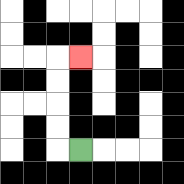{'start': '[3, 6]', 'end': '[3, 2]', 'path_directions': 'L,U,U,U,U,R', 'path_coordinates': '[[3, 6], [2, 6], [2, 5], [2, 4], [2, 3], [2, 2], [3, 2]]'}